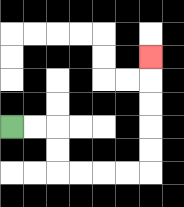{'start': '[0, 5]', 'end': '[6, 2]', 'path_directions': 'R,R,D,D,R,R,R,R,U,U,U,U,U', 'path_coordinates': '[[0, 5], [1, 5], [2, 5], [2, 6], [2, 7], [3, 7], [4, 7], [5, 7], [6, 7], [6, 6], [6, 5], [6, 4], [6, 3], [6, 2]]'}